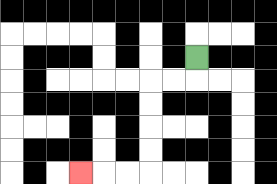{'start': '[8, 2]', 'end': '[3, 7]', 'path_directions': 'D,L,L,D,D,D,D,L,L,L', 'path_coordinates': '[[8, 2], [8, 3], [7, 3], [6, 3], [6, 4], [6, 5], [6, 6], [6, 7], [5, 7], [4, 7], [3, 7]]'}